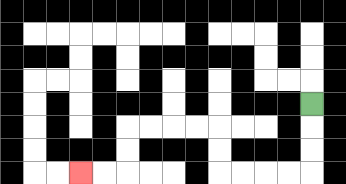{'start': '[13, 4]', 'end': '[3, 7]', 'path_directions': 'D,D,D,L,L,L,L,U,U,L,L,L,L,D,D,L,L', 'path_coordinates': '[[13, 4], [13, 5], [13, 6], [13, 7], [12, 7], [11, 7], [10, 7], [9, 7], [9, 6], [9, 5], [8, 5], [7, 5], [6, 5], [5, 5], [5, 6], [5, 7], [4, 7], [3, 7]]'}